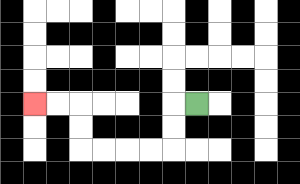{'start': '[8, 4]', 'end': '[1, 4]', 'path_directions': 'L,D,D,L,L,L,L,U,U,L,L', 'path_coordinates': '[[8, 4], [7, 4], [7, 5], [7, 6], [6, 6], [5, 6], [4, 6], [3, 6], [3, 5], [3, 4], [2, 4], [1, 4]]'}